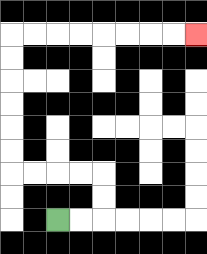{'start': '[2, 9]', 'end': '[8, 1]', 'path_directions': 'R,R,U,U,L,L,L,L,U,U,U,U,U,U,R,R,R,R,R,R,R,R', 'path_coordinates': '[[2, 9], [3, 9], [4, 9], [4, 8], [4, 7], [3, 7], [2, 7], [1, 7], [0, 7], [0, 6], [0, 5], [0, 4], [0, 3], [0, 2], [0, 1], [1, 1], [2, 1], [3, 1], [4, 1], [5, 1], [6, 1], [7, 1], [8, 1]]'}